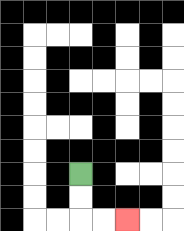{'start': '[3, 7]', 'end': '[5, 9]', 'path_directions': 'D,D,R,R', 'path_coordinates': '[[3, 7], [3, 8], [3, 9], [4, 9], [5, 9]]'}